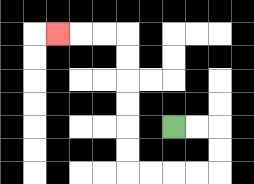{'start': '[7, 5]', 'end': '[2, 1]', 'path_directions': 'R,R,D,D,L,L,L,L,U,U,U,U,U,U,L,L,L', 'path_coordinates': '[[7, 5], [8, 5], [9, 5], [9, 6], [9, 7], [8, 7], [7, 7], [6, 7], [5, 7], [5, 6], [5, 5], [5, 4], [5, 3], [5, 2], [5, 1], [4, 1], [3, 1], [2, 1]]'}